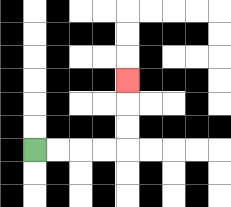{'start': '[1, 6]', 'end': '[5, 3]', 'path_directions': 'R,R,R,R,U,U,U', 'path_coordinates': '[[1, 6], [2, 6], [3, 6], [4, 6], [5, 6], [5, 5], [5, 4], [5, 3]]'}